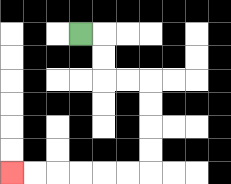{'start': '[3, 1]', 'end': '[0, 7]', 'path_directions': 'R,D,D,R,R,D,D,D,D,L,L,L,L,L,L', 'path_coordinates': '[[3, 1], [4, 1], [4, 2], [4, 3], [5, 3], [6, 3], [6, 4], [6, 5], [6, 6], [6, 7], [5, 7], [4, 7], [3, 7], [2, 7], [1, 7], [0, 7]]'}